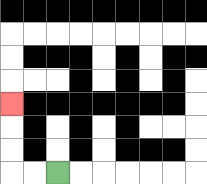{'start': '[2, 7]', 'end': '[0, 4]', 'path_directions': 'L,L,U,U,U', 'path_coordinates': '[[2, 7], [1, 7], [0, 7], [0, 6], [0, 5], [0, 4]]'}